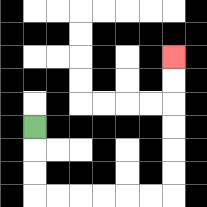{'start': '[1, 5]', 'end': '[7, 2]', 'path_directions': 'D,D,D,R,R,R,R,R,R,U,U,U,U,U,U', 'path_coordinates': '[[1, 5], [1, 6], [1, 7], [1, 8], [2, 8], [3, 8], [4, 8], [5, 8], [6, 8], [7, 8], [7, 7], [7, 6], [7, 5], [7, 4], [7, 3], [7, 2]]'}